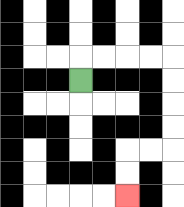{'start': '[3, 3]', 'end': '[5, 8]', 'path_directions': 'U,R,R,R,R,D,D,D,D,L,L,D,D', 'path_coordinates': '[[3, 3], [3, 2], [4, 2], [5, 2], [6, 2], [7, 2], [7, 3], [7, 4], [7, 5], [7, 6], [6, 6], [5, 6], [5, 7], [5, 8]]'}